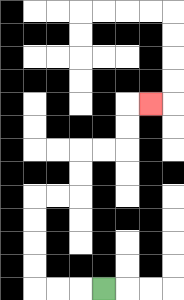{'start': '[4, 12]', 'end': '[6, 4]', 'path_directions': 'L,L,L,U,U,U,U,R,R,U,U,R,R,U,U,R', 'path_coordinates': '[[4, 12], [3, 12], [2, 12], [1, 12], [1, 11], [1, 10], [1, 9], [1, 8], [2, 8], [3, 8], [3, 7], [3, 6], [4, 6], [5, 6], [5, 5], [5, 4], [6, 4]]'}